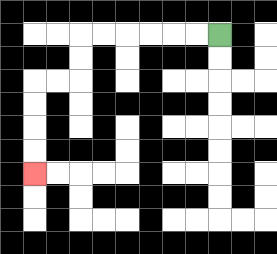{'start': '[9, 1]', 'end': '[1, 7]', 'path_directions': 'L,L,L,L,L,L,D,D,L,L,D,D,D,D', 'path_coordinates': '[[9, 1], [8, 1], [7, 1], [6, 1], [5, 1], [4, 1], [3, 1], [3, 2], [3, 3], [2, 3], [1, 3], [1, 4], [1, 5], [1, 6], [1, 7]]'}